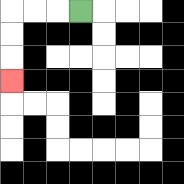{'start': '[3, 0]', 'end': '[0, 3]', 'path_directions': 'L,L,L,D,D,D', 'path_coordinates': '[[3, 0], [2, 0], [1, 0], [0, 0], [0, 1], [0, 2], [0, 3]]'}